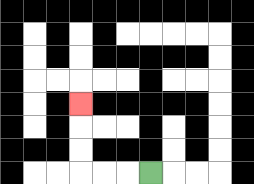{'start': '[6, 7]', 'end': '[3, 4]', 'path_directions': 'L,L,L,U,U,U', 'path_coordinates': '[[6, 7], [5, 7], [4, 7], [3, 7], [3, 6], [3, 5], [3, 4]]'}